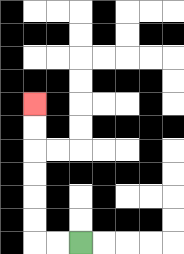{'start': '[3, 10]', 'end': '[1, 4]', 'path_directions': 'L,L,U,U,U,U,U,U', 'path_coordinates': '[[3, 10], [2, 10], [1, 10], [1, 9], [1, 8], [1, 7], [1, 6], [1, 5], [1, 4]]'}